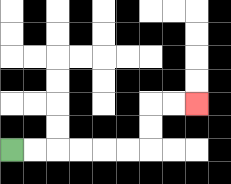{'start': '[0, 6]', 'end': '[8, 4]', 'path_directions': 'R,R,R,R,R,R,U,U,R,R', 'path_coordinates': '[[0, 6], [1, 6], [2, 6], [3, 6], [4, 6], [5, 6], [6, 6], [6, 5], [6, 4], [7, 4], [8, 4]]'}